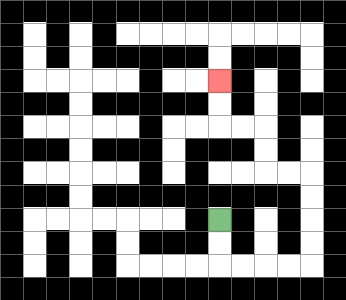{'start': '[9, 9]', 'end': '[9, 3]', 'path_directions': 'D,D,R,R,R,R,U,U,U,U,L,L,U,U,L,L,U,U', 'path_coordinates': '[[9, 9], [9, 10], [9, 11], [10, 11], [11, 11], [12, 11], [13, 11], [13, 10], [13, 9], [13, 8], [13, 7], [12, 7], [11, 7], [11, 6], [11, 5], [10, 5], [9, 5], [9, 4], [9, 3]]'}